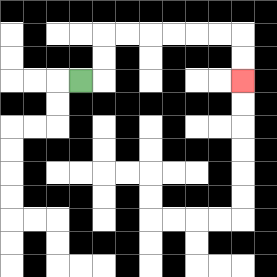{'start': '[3, 3]', 'end': '[10, 3]', 'path_directions': 'R,U,U,R,R,R,R,R,R,D,D', 'path_coordinates': '[[3, 3], [4, 3], [4, 2], [4, 1], [5, 1], [6, 1], [7, 1], [8, 1], [9, 1], [10, 1], [10, 2], [10, 3]]'}